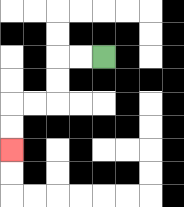{'start': '[4, 2]', 'end': '[0, 6]', 'path_directions': 'L,L,D,D,L,L,D,D', 'path_coordinates': '[[4, 2], [3, 2], [2, 2], [2, 3], [2, 4], [1, 4], [0, 4], [0, 5], [0, 6]]'}